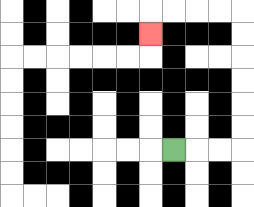{'start': '[7, 6]', 'end': '[6, 1]', 'path_directions': 'R,R,R,U,U,U,U,U,U,L,L,L,L,D', 'path_coordinates': '[[7, 6], [8, 6], [9, 6], [10, 6], [10, 5], [10, 4], [10, 3], [10, 2], [10, 1], [10, 0], [9, 0], [8, 0], [7, 0], [6, 0], [6, 1]]'}